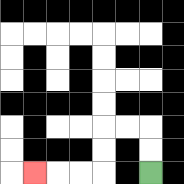{'start': '[6, 7]', 'end': '[1, 7]', 'path_directions': 'U,U,L,L,D,D,L,L,L', 'path_coordinates': '[[6, 7], [6, 6], [6, 5], [5, 5], [4, 5], [4, 6], [4, 7], [3, 7], [2, 7], [1, 7]]'}